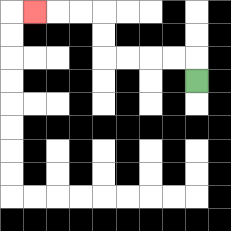{'start': '[8, 3]', 'end': '[1, 0]', 'path_directions': 'U,L,L,L,L,U,U,L,L,L', 'path_coordinates': '[[8, 3], [8, 2], [7, 2], [6, 2], [5, 2], [4, 2], [4, 1], [4, 0], [3, 0], [2, 0], [1, 0]]'}